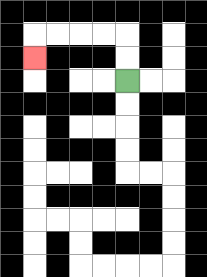{'start': '[5, 3]', 'end': '[1, 2]', 'path_directions': 'U,U,L,L,L,L,D', 'path_coordinates': '[[5, 3], [5, 2], [5, 1], [4, 1], [3, 1], [2, 1], [1, 1], [1, 2]]'}